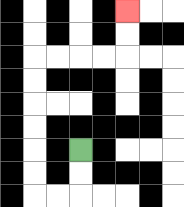{'start': '[3, 6]', 'end': '[5, 0]', 'path_directions': 'D,D,L,L,U,U,U,U,U,U,R,R,R,R,U,U', 'path_coordinates': '[[3, 6], [3, 7], [3, 8], [2, 8], [1, 8], [1, 7], [1, 6], [1, 5], [1, 4], [1, 3], [1, 2], [2, 2], [3, 2], [4, 2], [5, 2], [5, 1], [5, 0]]'}